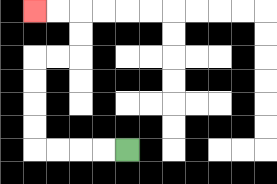{'start': '[5, 6]', 'end': '[1, 0]', 'path_directions': 'L,L,L,L,U,U,U,U,R,R,U,U,L,L', 'path_coordinates': '[[5, 6], [4, 6], [3, 6], [2, 6], [1, 6], [1, 5], [1, 4], [1, 3], [1, 2], [2, 2], [3, 2], [3, 1], [3, 0], [2, 0], [1, 0]]'}